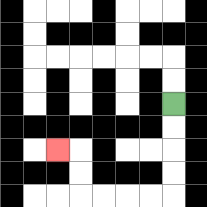{'start': '[7, 4]', 'end': '[2, 6]', 'path_directions': 'D,D,D,D,L,L,L,L,U,U,L', 'path_coordinates': '[[7, 4], [7, 5], [7, 6], [7, 7], [7, 8], [6, 8], [5, 8], [4, 8], [3, 8], [3, 7], [3, 6], [2, 6]]'}